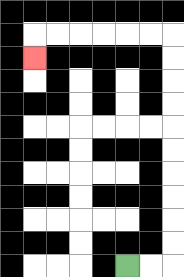{'start': '[5, 11]', 'end': '[1, 2]', 'path_directions': 'R,R,U,U,U,U,U,U,U,U,U,U,L,L,L,L,L,L,D', 'path_coordinates': '[[5, 11], [6, 11], [7, 11], [7, 10], [7, 9], [7, 8], [7, 7], [7, 6], [7, 5], [7, 4], [7, 3], [7, 2], [7, 1], [6, 1], [5, 1], [4, 1], [3, 1], [2, 1], [1, 1], [1, 2]]'}